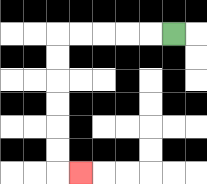{'start': '[7, 1]', 'end': '[3, 7]', 'path_directions': 'L,L,L,L,L,D,D,D,D,D,D,R', 'path_coordinates': '[[7, 1], [6, 1], [5, 1], [4, 1], [3, 1], [2, 1], [2, 2], [2, 3], [2, 4], [2, 5], [2, 6], [2, 7], [3, 7]]'}